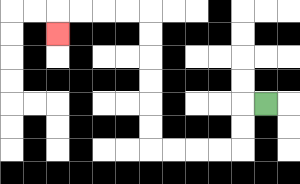{'start': '[11, 4]', 'end': '[2, 1]', 'path_directions': 'L,D,D,L,L,L,L,U,U,U,U,U,U,L,L,L,L,D', 'path_coordinates': '[[11, 4], [10, 4], [10, 5], [10, 6], [9, 6], [8, 6], [7, 6], [6, 6], [6, 5], [6, 4], [6, 3], [6, 2], [6, 1], [6, 0], [5, 0], [4, 0], [3, 0], [2, 0], [2, 1]]'}